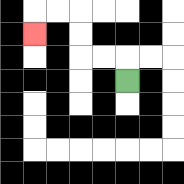{'start': '[5, 3]', 'end': '[1, 1]', 'path_directions': 'U,L,L,U,U,L,L,D', 'path_coordinates': '[[5, 3], [5, 2], [4, 2], [3, 2], [3, 1], [3, 0], [2, 0], [1, 0], [1, 1]]'}